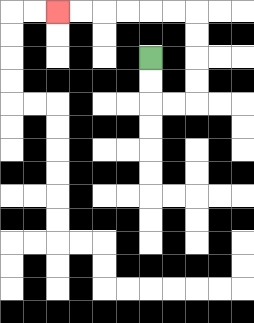{'start': '[6, 2]', 'end': '[2, 0]', 'path_directions': 'D,D,R,R,U,U,U,U,L,L,L,L,L,L', 'path_coordinates': '[[6, 2], [6, 3], [6, 4], [7, 4], [8, 4], [8, 3], [8, 2], [8, 1], [8, 0], [7, 0], [6, 0], [5, 0], [4, 0], [3, 0], [2, 0]]'}